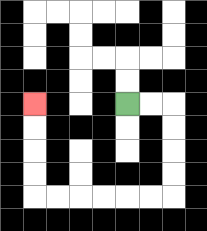{'start': '[5, 4]', 'end': '[1, 4]', 'path_directions': 'R,R,D,D,D,D,L,L,L,L,L,L,U,U,U,U', 'path_coordinates': '[[5, 4], [6, 4], [7, 4], [7, 5], [7, 6], [7, 7], [7, 8], [6, 8], [5, 8], [4, 8], [3, 8], [2, 8], [1, 8], [1, 7], [1, 6], [1, 5], [1, 4]]'}